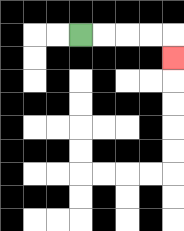{'start': '[3, 1]', 'end': '[7, 2]', 'path_directions': 'R,R,R,R,D', 'path_coordinates': '[[3, 1], [4, 1], [5, 1], [6, 1], [7, 1], [7, 2]]'}